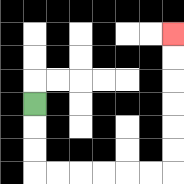{'start': '[1, 4]', 'end': '[7, 1]', 'path_directions': 'D,D,D,R,R,R,R,R,R,U,U,U,U,U,U', 'path_coordinates': '[[1, 4], [1, 5], [1, 6], [1, 7], [2, 7], [3, 7], [4, 7], [5, 7], [6, 7], [7, 7], [7, 6], [7, 5], [7, 4], [7, 3], [7, 2], [7, 1]]'}